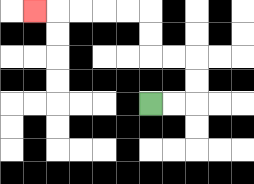{'start': '[6, 4]', 'end': '[1, 0]', 'path_directions': 'R,R,U,U,L,L,U,U,L,L,L,L,L', 'path_coordinates': '[[6, 4], [7, 4], [8, 4], [8, 3], [8, 2], [7, 2], [6, 2], [6, 1], [6, 0], [5, 0], [4, 0], [3, 0], [2, 0], [1, 0]]'}